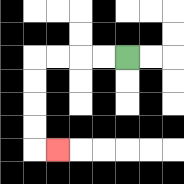{'start': '[5, 2]', 'end': '[2, 6]', 'path_directions': 'L,L,L,L,D,D,D,D,R', 'path_coordinates': '[[5, 2], [4, 2], [3, 2], [2, 2], [1, 2], [1, 3], [1, 4], [1, 5], [1, 6], [2, 6]]'}